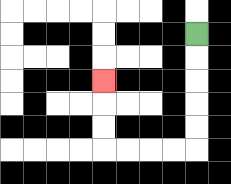{'start': '[8, 1]', 'end': '[4, 3]', 'path_directions': 'D,D,D,D,D,L,L,L,L,U,U,U', 'path_coordinates': '[[8, 1], [8, 2], [8, 3], [8, 4], [8, 5], [8, 6], [7, 6], [6, 6], [5, 6], [4, 6], [4, 5], [4, 4], [4, 3]]'}